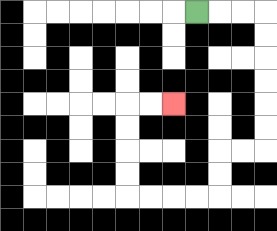{'start': '[8, 0]', 'end': '[7, 4]', 'path_directions': 'R,R,R,D,D,D,D,D,D,L,L,D,D,L,L,L,L,U,U,U,U,R,R', 'path_coordinates': '[[8, 0], [9, 0], [10, 0], [11, 0], [11, 1], [11, 2], [11, 3], [11, 4], [11, 5], [11, 6], [10, 6], [9, 6], [9, 7], [9, 8], [8, 8], [7, 8], [6, 8], [5, 8], [5, 7], [5, 6], [5, 5], [5, 4], [6, 4], [7, 4]]'}